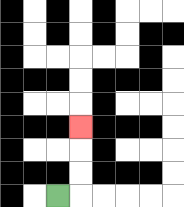{'start': '[2, 8]', 'end': '[3, 5]', 'path_directions': 'R,U,U,U', 'path_coordinates': '[[2, 8], [3, 8], [3, 7], [3, 6], [3, 5]]'}